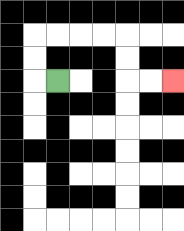{'start': '[2, 3]', 'end': '[7, 3]', 'path_directions': 'L,U,U,R,R,R,R,D,D,R,R', 'path_coordinates': '[[2, 3], [1, 3], [1, 2], [1, 1], [2, 1], [3, 1], [4, 1], [5, 1], [5, 2], [5, 3], [6, 3], [7, 3]]'}